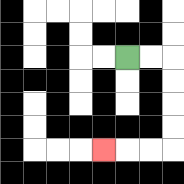{'start': '[5, 2]', 'end': '[4, 6]', 'path_directions': 'R,R,D,D,D,D,L,L,L', 'path_coordinates': '[[5, 2], [6, 2], [7, 2], [7, 3], [7, 4], [7, 5], [7, 6], [6, 6], [5, 6], [4, 6]]'}